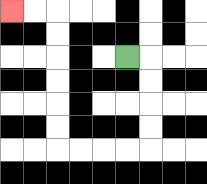{'start': '[5, 2]', 'end': '[0, 0]', 'path_directions': 'R,D,D,D,D,L,L,L,L,U,U,U,U,U,U,L,L', 'path_coordinates': '[[5, 2], [6, 2], [6, 3], [6, 4], [6, 5], [6, 6], [5, 6], [4, 6], [3, 6], [2, 6], [2, 5], [2, 4], [2, 3], [2, 2], [2, 1], [2, 0], [1, 0], [0, 0]]'}